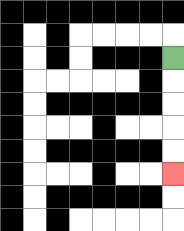{'start': '[7, 2]', 'end': '[7, 7]', 'path_directions': 'D,D,D,D,D', 'path_coordinates': '[[7, 2], [7, 3], [7, 4], [7, 5], [7, 6], [7, 7]]'}